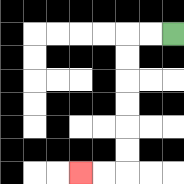{'start': '[7, 1]', 'end': '[3, 7]', 'path_directions': 'L,L,D,D,D,D,D,D,L,L', 'path_coordinates': '[[7, 1], [6, 1], [5, 1], [5, 2], [5, 3], [5, 4], [5, 5], [5, 6], [5, 7], [4, 7], [3, 7]]'}